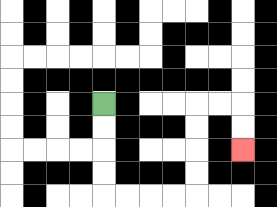{'start': '[4, 4]', 'end': '[10, 6]', 'path_directions': 'D,D,D,D,R,R,R,R,U,U,U,U,R,R,D,D', 'path_coordinates': '[[4, 4], [4, 5], [4, 6], [4, 7], [4, 8], [5, 8], [6, 8], [7, 8], [8, 8], [8, 7], [8, 6], [8, 5], [8, 4], [9, 4], [10, 4], [10, 5], [10, 6]]'}